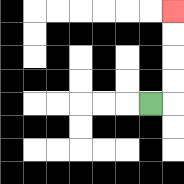{'start': '[6, 4]', 'end': '[7, 0]', 'path_directions': 'R,U,U,U,U', 'path_coordinates': '[[6, 4], [7, 4], [7, 3], [7, 2], [7, 1], [7, 0]]'}